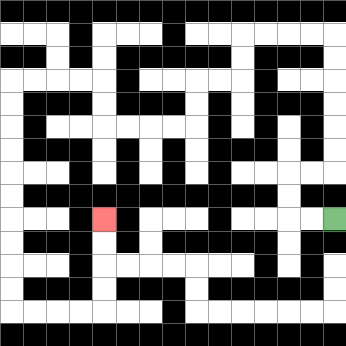{'start': '[14, 9]', 'end': '[4, 9]', 'path_directions': 'L,L,U,U,R,R,U,U,U,U,U,U,L,L,L,L,D,D,L,L,D,D,L,L,L,L,U,U,L,L,L,L,D,D,D,D,D,D,D,D,D,D,R,R,R,R,U,U,U,U', 'path_coordinates': '[[14, 9], [13, 9], [12, 9], [12, 8], [12, 7], [13, 7], [14, 7], [14, 6], [14, 5], [14, 4], [14, 3], [14, 2], [14, 1], [13, 1], [12, 1], [11, 1], [10, 1], [10, 2], [10, 3], [9, 3], [8, 3], [8, 4], [8, 5], [7, 5], [6, 5], [5, 5], [4, 5], [4, 4], [4, 3], [3, 3], [2, 3], [1, 3], [0, 3], [0, 4], [0, 5], [0, 6], [0, 7], [0, 8], [0, 9], [0, 10], [0, 11], [0, 12], [0, 13], [1, 13], [2, 13], [3, 13], [4, 13], [4, 12], [4, 11], [4, 10], [4, 9]]'}